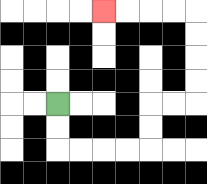{'start': '[2, 4]', 'end': '[4, 0]', 'path_directions': 'D,D,R,R,R,R,U,U,R,R,U,U,U,U,L,L,L,L', 'path_coordinates': '[[2, 4], [2, 5], [2, 6], [3, 6], [4, 6], [5, 6], [6, 6], [6, 5], [6, 4], [7, 4], [8, 4], [8, 3], [8, 2], [8, 1], [8, 0], [7, 0], [6, 0], [5, 0], [4, 0]]'}